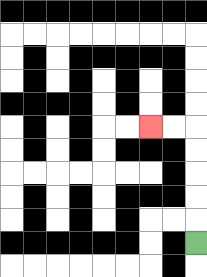{'start': '[8, 10]', 'end': '[6, 5]', 'path_directions': 'U,U,U,U,U,L,L', 'path_coordinates': '[[8, 10], [8, 9], [8, 8], [8, 7], [8, 6], [8, 5], [7, 5], [6, 5]]'}